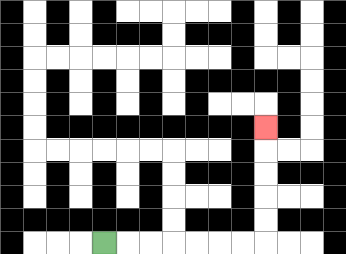{'start': '[4, 10]', 'end': '[11, 5]', 'path_directions': 'R,R,R,R,R,R,R,U,U,U,U,U', 'path_coordinates': '[[4, 10], [5, 10], [6, 10], [7, 10], [8, 10], [9, 10], [10, 10], [11, 10], [11, 9], [11, 8], [11, 7], [11, 6], [11, 5]]'}